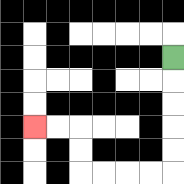{'start': '[7, 2]', 'end': '[1, 5]', 'path_directions': 'D,D,D,D,D,L,L,L,L,U,U,L,L', 'path_coordinates': '[[7, 2], [7, 3], [7, 4], [7, 5], [7, 6], [7, 7], [6, 7], [5, 7], [4, 7], [3, 7], [3, 6], [3, 5], [2, 5], [1, 5]]'}